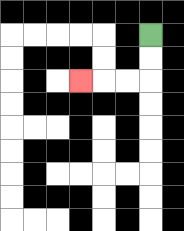{'start': '[6, 1]', 'end': '[3, 3]', 'path_directions': 'D,D,L,L,L', 'path_coordinates': '[[6, 1], [6, 2], [6, 3], [5, 3], [4, 3], [3, 3]]'}